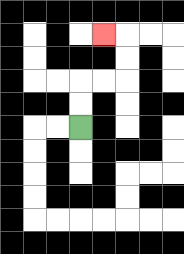{'start': '[3, 5]', 'end': '[4, 1]', 'path_directions': 'U,U,R,R,U,U,L', 'path_coordinates': '[[3, 5], [3, 4], [3, 3], [4, 3], [5, 3], [5, 2], [5, 1], [4, 1]]'}